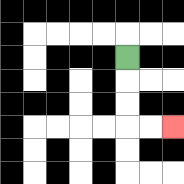{'start': '[5, 2]', 'end': '[7, 5]', 'path_directions': 'D,D,D,R,R', 'path_coordinates': '[[5, 2], [5, 3], [5, 4], [5, 5], [6, 5], [7, 5]]'}